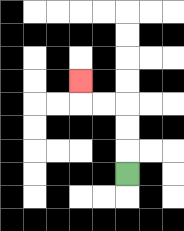{'start': '[5, 7]', 'end': '[3, 3]', 'path_directions': 'U,U,U,L,L,U', 'path_coordinates': '[[5, 7], [5, 6], [5, 5], [5, 4], [4, 4], [3, 4], [3, 3]]'}